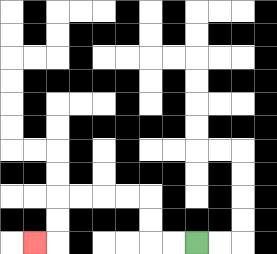{'start': '[8, 10]', 'end': '[1, 10]', 'path_directions': 'L,L,U,U,L,L,L,L,D,D,L', 'path_coordinates': '[[8, 10], [7, 10], [6, 10], [6, 9], [6, 8], [5, 8], [4, 8], [3, 8], [2, 8], [2, 9], [2, 10], [1, 10]]'}